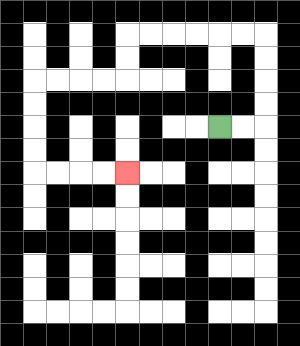{'start': '[9, 5]', 'end': '[5, 7]', 'path_directions': 'R,R,U,U,U,U,L,L,L,L,L,L,D,D,L,L,L,L,D,D,D,D,R,R,R,R', 'path_coordinates': '[[9, 5], [10, 5], [11, 5], [11, 4], [11, 3], [11, 2], [11, 1], [10, 1], [9, 1], [8, 1], [7, 1], [6, 1], [5, 1], [5, 2], [5, 3], [4, 3], [3, 3], [2, 3], [1, 3], [1, 4], [1, 5], [1, 6], [1, 7], [2, 7], [3, 7], [4, 7], [5, 7]]'}